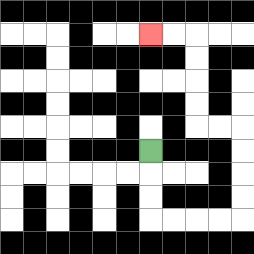{'start': '[6, 6]', 'end': '[6, 1]', 'path_directions': 'D,D,D,R,R,R,R,U,U,U,U,L,L,U,U,U,U,L,L', 'path_coordinates': '[[6, 6], [6, 7], [6, 8], [6, 9], [7, 9], [8, 9], [9, 9], [10, 9], [10, 8], [10, 7], [10, 6], [10, 5], [9, 5], [8, 5], [8, 4], [8, 3], [8, 2], [8, 1], [7, 1], [6, 1]]'}